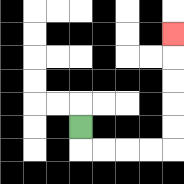{'start': '[3, 5]', 'end': '[7, 1]', 'path_directions': 'D,R,R,R,R,U,U,U,U,U', 'path_coordinates': '[[3, 5], [3, 6], [4, 6], [5, 6], [6, 6], [7, 6], [7, 5], [7, 4], [7, 3], [7, 2], [7, 1]]'}